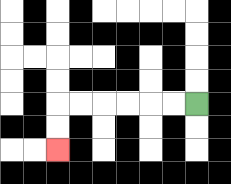{'start': '[8, 4]', 'end': '[2, 6]', 'path_directions': 'L,L,L,L,L,L,D,D', 'path_coordinates': '[[8, 4], [7, 4], [6, 4], [5, 4], [4, 4], [3, 4], [2, 4], [2, 5], [2, 6]]'}